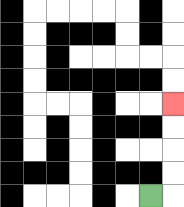{'start': '[6, 8]', 'end': '[7, 4]', 'path_directions': 'R,U,U,U,U', 'path_coordinates': '[[6, 8], [7, 8], [7, 7], [7, 6], [7, 5], [7, 4]]'}